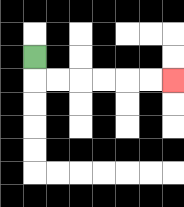{'start': '[1, 2]', 'end': '[7, 3]', 'path_directions': 'D,R,R,R,R,R,R', 'path_coordinates': '[[1, 2], [1, 3], [2, 3], [3, 3], [4, 3], [5, 3], [6, 3], [7, 3]]'}